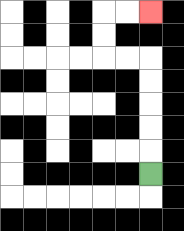{'start': '[6, 7]', 'end': '[6, 0]', 'path_directions': 'U,U,U,U,U,L,L,U,U,R,R', 'path_coordinates': '[[6, 7], [6, 6], [6, 5], [6, 4], [6, 3], [6, 2], [5, 2], [4, 2], [4, 1], [4, 0], [5, 0], [6, 0]]'}